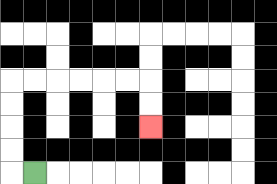{'start': '[1, 7]', 'end': '[6, 5]', 'path_directions': 'L,U,U,U,U,R,R,R,R,R,R,D,D', 'path_coordinates': '[[1, 7], [0, 7], [0, 6], [0, 5], [0, 4], [0, 3], [1, 3], [2, 3], [3, 3], [4, 3], [5, 3], [6, 3], [6, 4], [6, 5]]'}